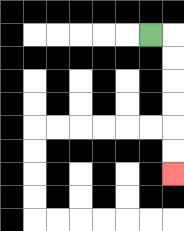{'start': '[6, 1]', 'end': '[7, 7]', 'path_directions': 'R,D,D,D,D,D,D', 'path_coordinates': '[[6, 1], [7, 1], [7, 2], [7, 3], [7, 4], [7, 5], [7, 6], [7, 7]]'}